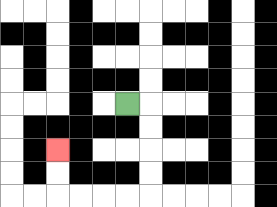{'start': '[5, 4]', 'end': '[2, 6]', 'path_directions': 'R,D,D,D,D,L,L,L,L,U,U', 'path_coordinates': '[[5, 4], [6, 4], [6, 5], [6, 6], [6, 7], [6, 8], [5, 8], [4, 8], [3, 8], [2, 8], [2, 7], [2, 6]]'}